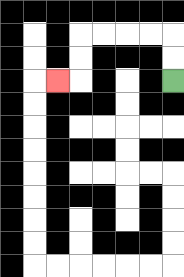{'start': '[7, 3]', 'end': '[2, 3]', 'path_directions': 'U,U,L,L,L,L,D,D,L', 'path_coordinates': '[[7, 3], [7, 2], [7, 1], [6, 1], [5, 1], [4, 1], [3, 1], [3, 2], [3, 3], [2, 3]]'}